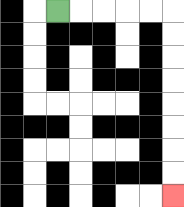{'start': '[2, 0]', 'end': '[7, 8]', 'path_directions': 'R,R,R,R,R,D,D,D,D,D,D,D,D', 'path_coordinates': '[[2, 0], [3, 0], [4, 0], [5, 0], [6, 0], [7, 0], [7, 1], [7, 2], [7, 3], [7, 4], [7, 5], [7, 6], [7, 7], [7, 8]]'}